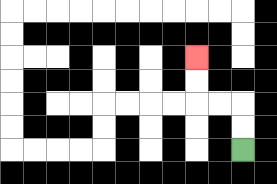{'start': '[10, 6]', 'end': '[8, 2]', 'path_directions': 'U,U,L,L,U,U', 'path_coordinates': '[[10, 6], [10, 5], [10, 4], [9, 4], [8, 4], [8, 3], [8, 2]]'}